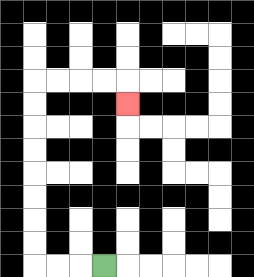{'start': '[4, 11]', 'end': '[5, 4]', 'path_directions': 'L,L,L,U,U,U,U,U,U,U,U,R,R,R,R,D', 'path_coordinates': '[[4, 11], [3, 11], [2, 11], [1, 11], [1, 10], [1, 9], [1, 8], [1, 7], [1, 6], [1, 5], [1, 4], [1, 3], [2, 3], [3, 3], [4, 3], [5, 3], [5, 4]]'}